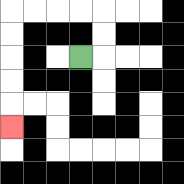{'start': '[3, 2]', 'end': '[0, 5]', 'path_directions': 'R,U,U,L,L,L,L,D,D,D,D,D', 'path_coordinates': '[[3, 2], [4, 2], [4, 1], [4, 0], [3, 0], [2, 0], [1, 0], [0, 0], [0, 1], [0, 2], [0, 3], [0, 4], [0, 5]]'}